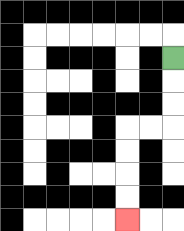{'start': '[7, 2]', 'end': '[5, 9]', 'path_directions': 'D,D,D,L,L,D,D,D,D', 'path_coordinates': '[[7, 2], [7, 3], [7, 4], [7, 5], [6, 5], [5, 5], [5, 6], [5, 7], [5, 8], [5, 9]]'}